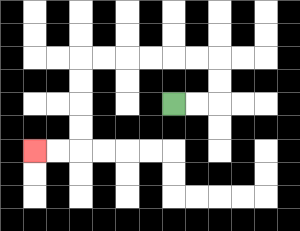{'start': '[7, 4]', 'end': '[1, 6]', 'path_directions': 'R,R,U,U,L,L,L,L,L,L,D,D,D,D,L,L', 'path_coordinates': '[[7, 4], [8, 4], [9, 4], [9, 3], [9, 2], [8, 2], [7, 2], [6, 2], [5, 2], [4, 2], [3, 2], [3, 3], [3, 4], [3, 5], [3, 6], [2, 6], [1, 6]]'}